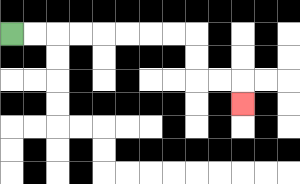{'start': '[0, 1]', 'end': '[10, 4]', 'path_directions': 'R,R,R,R,R,R,R,R,D,D,R,R,D', 'path_coordinates': '[[0, 1], [1, 1], [2, 1], [3, 1], [4, 1], [5, 1], [6, 1], [7, 1], [8, 1], [8, 2], [8, 3], [9, 3], [10, 3], [10, 4]]'}